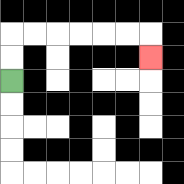{'start': '[0, 3]', 'end': '[6, 2]', 'path_directions': 'U,U,R,R,R,R,R,R,D', 'path_coordinates': '[[0, 3], [0, 2], [0, 1], [1, 1], [2, 1], [3, 1], [4, 1], [5, 1], [6, 1], [6, 2]]'}